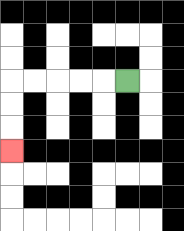{'start': '[5, 3]', 'end': '[0, 6]', 'path_directions': 'L,L,L,L,L,D,D,D', 'path_coordinates': '[[5, 3], [4, 3], [3, 3], [2, 3], [1, 3], [0, 3], [0, 4], [0, 5], [0, 6]]'}